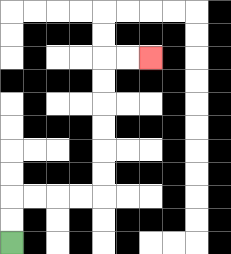{'start': '[0, 10]', 'end': '[6, 2]', 'path_directions': 'U,U,R,R,R,R,U,U,U,U,U,U,R,R', 'path_coordinates': '[[0, 10], [0, 9], [0, 8], [1, 8], [2, 8], [3, 8], [4, 8], [4, 7], [4, 6], [4, 5], [4, 4], [4, 3], [4, 2], [5, 2], [6, 2]]'}